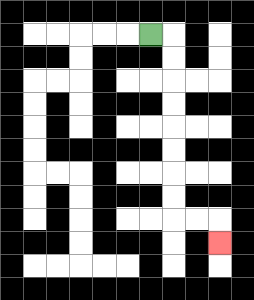{'start': '[6, 1]', 'end': '[9, 10]', 'path_directions': 'R,D,D,D,D,D,D,D,D,R,R,D', 'path_coordinates': '[[6, 1], [7, 1], [7, 2], [7, 3], [7, 4], [7, 5], [7, 6], [7, 7], [7, 8], [7, 9], [8, 9], [9, 9], [9, 10]]'}